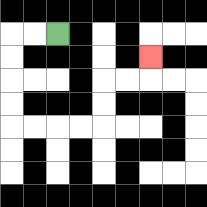{'start': '[2, 1]', 'end': '[6, 2]', 'path_directions': 'L,L,D,D,D,D,R,R,R,R,U,U,R,R,U', 'path_coordinates': '[[2, 1], [1, 1], [0, 1], [0, 2], [0, 3], [0, 4], [0, 5], [1, 5], [2, 5], [3, 5], [4, 5], [4, 4], [4, 3], [5, 3], [6, 3], [6, 2]]'}